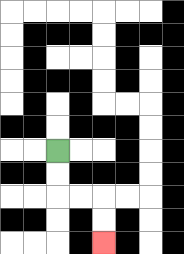{'start': '[2, 6]', 'end': '[4, 10]', 'path_directions': 'D,D,R,R,D,D', 'path_coordinates': '[[2, 6], [2, 7], [2, 8], [3, 8], [4, 8], [4, 9], [4, 10]]'}